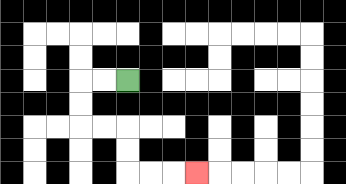{'start': '[5, 3]', 'end': '[8, 7]', 'path_directions': 'L,L,D,D,R,R,D,D,R,R,R', 'path_coordinates': '[[5, 3], [4, 3], [3, 3], [3, 4], [3, 5], [4, 5], [5, 5], [5, 6], [5, 7], [6, 7], [7, 7], [8, 7]]'}